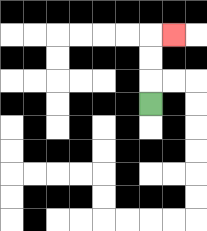{'start': '[6, 4]', 'end': '[7, 1]', 'path_directions': 'U,U,U,R', 'path_coordinates': '[[6, 4], [6, 3], [6, 2], [6, 1], [7, 1]]'}